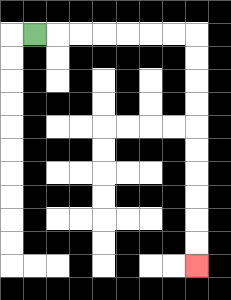{'start': '[1, 1]', 'end': '[8, 11]', 'path_directions': 'R,R,R,R,R,R,R,D,D,D,D,D,D,D,D,D,D', 'path_coordinates': '[[1, 1], [2, 1], [3, 1], [4, 1], [5, 1], [6, 1], [7, 1], [8, 1], [8, 2], [8, 3], [8, 4], [8, 5], [8, 6], [8, 7], [8, 8], [8, 9], [8, 10], [8, 11]]'}